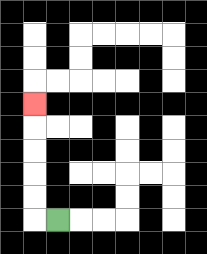{'start': '[2, 9]', 'end': '[1, 4]', 'path_directions': 'L,U,U,U,U,U', 'path_coordinates': '[[2, 9], [1, 9], [1, 8], [1, 7], [1, 6], [1, 5], [1, 4]]'}